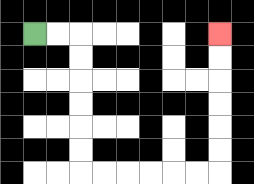{'start': '[1, 1]', 'end': '[9, 1]', 'path_directions': 'R,R,D,D,D,D,D,D,R,R,R,R,R,R,U,U,U,U,U,U', 'path_coordinates': '[[1, 1], [2, 1], [3, 1], [3, 2], [3, 3], [3, 4], [3, 5], [3, 6], [3, 7], [4, 7], [5, 7], [6, 7], [7, 7], [8, 7], [9, 7], [9, 6], [9, 5], [9, 4], [9, 3], [9, 2], [9, 1]]'}